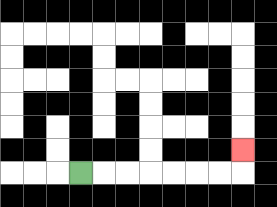{'start': '[3, 7]', 'end': '[10, 6]', 'path_directions': 'R,R,R,R,R,R,R,U', 'path_coordinates': '[[3, 7], [4, 7], [5, 7], [6, 7], [7, 7], [8, 7], [9, 7], [10, 7], [10, 6]]'}